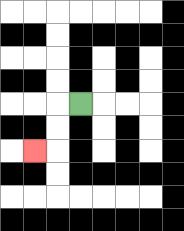{'start': '[3, 4]', 'end': '[1, 6]', 'path_directions': 'L,D,D,L', 'path_coordinates': '[[3, 4], [2, 4], [2, 5], [2, 6], [1, 6]]'}